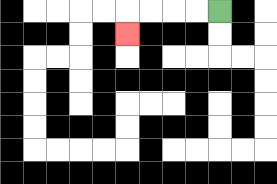{'start': '[9, 0]', 'end': '[5, 1]', 'path_directions': 'L,L,L,L,D', 'path_coordinates': '[[9, 0], [8, 0], [7, 0], [6, 0], [5, 0], [5, 1]]'}